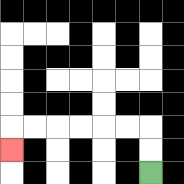{'start': '[6, 7]', 'end': '[0, 6]', 'path_directions': 'U,U,L,L,L,L,L,L,D', 'path_coordinates': '[[6, 7], [6, 6], [6, 5], [5, 5], [4, 5], [3, 5], [2, 5], [1, 5], [0, 5], [0, 6]]'}